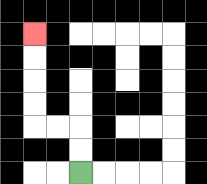{'start': '[3, 7]', 'end': '[1, 1]', 'path_directions': 'U,U,L,L,U,U,U,U', 'path_coordinates': '[[3, 7], [3, 6], [3, 5], [2, 5], [1, 5], [1, 4], [1, 3], [1, 2], [1, 1]]'}